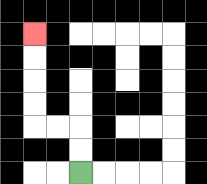{'start': '[3, 7]', 'end': '[1, 1]', 'path_directions': 'U,U,L,L,U,U,U,U', 'path_coordinates': '[[3, 7], [3, 6], [3, 5], [2, 5], [1, 5], [1, 4], [1, 3], [1, 2], [1, 1]]'}